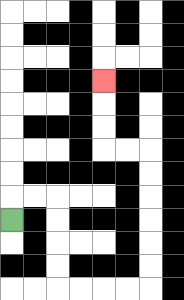{'start': '[0, 9]', 'end': '[4, 3]', 'path_directions': 'U,R,R,D,D,D,D,R,R,R,R,U,U,U,U,U,U,L,L,U,U,U', 'path_coordinates': '[[0, 9], [0, 8], [1, 8], [2, 8], [2, 9], [2, 10], [2, 11], [2, 12], [3, 12], [4, 12], [5, 12], [6, 12], [6, 11], [6, 10], [6, 9], [6, 8], [6, 7], [6, 6], [5, 6], [4, 6], [4, 5], [4, 4], [4, 3]]'}